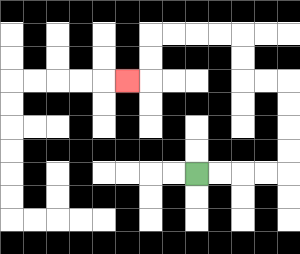{'start': '[8, 7]', 'end': '[5, 3]', 'path_directions': 'R,R,R,R,U,U,U,U,L,L,U,U,L,L,L,L,D,D,L', 'path_coordinates': '[[8, 7], [9, 7], [10, 7], [11, 7], [12, 7], [12, 6], [12, 5], [12, 4], [12, 3], [11, 3], [10, 3], [10, 2], [10, 1], [9, 1], [8, 1], [7, 1], [6, 1], [6, 2], [6, 3], [5, 3]]'}